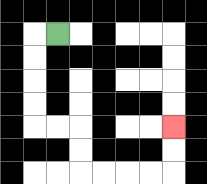{'start': '[2, 1]', 'end': '[7, 5]', 'path_directions': 'L,D,D,D,D,R,R,D,D,R,R,R,R,U,U', 'path_coordinates': '[[2, 1], [1, 1], [1, 2], [1, 3], [1, 4], [1, 5], [2, 5], [3, 5], [3, 6], [3, 7], [4, 7], [5, 7], [6, 7], [7, 7], [7, 6], [7, 5]]'}